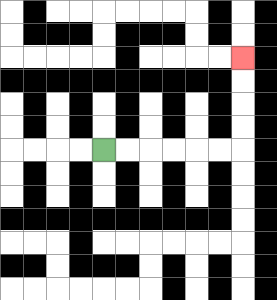{'start': '[4, 6]', 'end': '[10, 2]', 'path_directions': 'R,R,R,R,R,R,U,U,U,U', 'path_coordinates': '[[4, 6], [5, 6], [6, 6], [7, 6], [8, 6], [9, 6], [10, 6], [10, 5], [10, 4], [10, 3], [10, 2]]'}